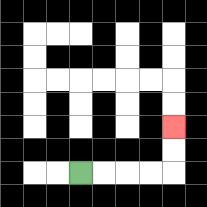{'start': '[3, 7]', 'end': '[7, 5]', 'path_directions': 'R,R,R,R,U,U', 'path_coordinates': '[[3, 7], [4, 7], [5, 7], [6, 7], [7, 7], [7, 6], [7, 5]]'}